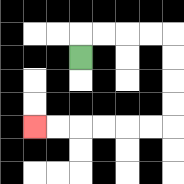{'start': '[3, 2]', 'end': '[1, 5]', 'path_directions': 'U,R,R,R,R,D,D,D,D,L,L,L,L,L,L', 'path_coordinates': '[[3, 2], [3, 1], [4, 1], [5, 1], [6, 1], [7, 1], [7, 2], [7, 3], [7, 4], [7, 5], [6, 5], [5, 5], [4, 5], [3, 5], [2, 5], [1, 5]]'}